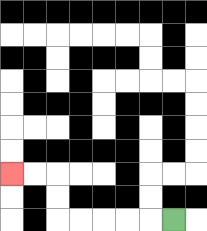{'start': '[7, 9]', 'end': '[0, 7]', 'path_directions': 'L,L,L,L,L,U,U,L,L', 'path_coordinates': '[[7, 9], [6, 9], [5, 9], [4, 9], [3, 9], [2, 9], [2, 8], [2, 7], [1, 7], [0, 7]]'}